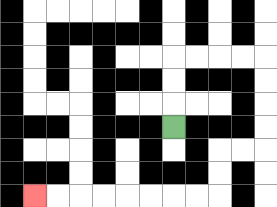{'start': '[7, 5]', 'end': '[1, 8]', 'path_directions': 'U,U,U,R,R,R,R,D,D,D,D,L,L,D,D,L,L,L,L,L,L,L,L', 'path_coordinates': '[[7, 5], [7, 4], [7, 3], [7, 2], [8, 2], [9, 2], [10, 2], [11, 2], [11, 3], [11, 4], [11, 5], [11, 6], [10, 6], [9, 6], [9, 7], [9, 8], [8, 8], [7, 8], [6, 8], [5, 8], [4, 8], [3, 8], [2, 8], [1, 8]]'}